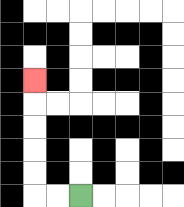{'start': '[3, 8]', 'end': '[1, 3]', 'path_directions': 'L,L,U,U,U,U,U', 'path_coordinates': '[[3, 8], [2, 8], [1, 8], [1, 7], [1, 6], [1, 5], [1, 4], [1, 3]]'}